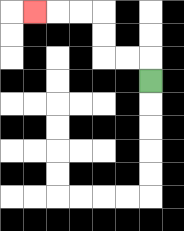{'start': '[6, 3]', 'end': '[1, 0]', 'path_directions': 'U,L,L,U,U,L,L,L', 'path_coordinates': '[[6, 3], [6, 2], [5, 2], [4, 2], [4, 1], [4, 0], [3, 0], [2, 0], [1, 0]]'}